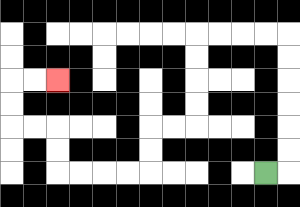{'start': '[11, 7]', 'end': '[2, 3]', 'path_directions': 'R,U,U,U,U,U,U,L,L,L,L,D,D,D,D,L,L,D,D,L,L,L,L,U,U,L,L,U,U,R,R', 'path_coordinates': '[[11, 7], [12, 7], [12, 6], [12, 5], [12, 4], [12, 3], [12, 2], [12, 1], [11, 1], [10, 1], [9, 1], [8, 1], [8, 2], [8, 3], [8, 4], [8, 5], [7, 5], [6, 5], [6, 6], [6, 7], [5, 7], [4, 7], [3, 7], [2, 7], [2, 6], [2, 5], [1, 5], [0, 5], [0, 4], [0, 3], [1, 3], [2, 3]]'}